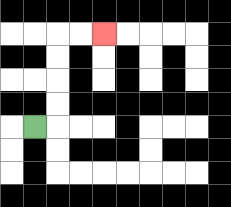{'start': '[1, 5]', 'end': '[4, 1]', 'path_directions': 'R,U,U,U,U,R,R', 'path_coordinates': '[[1, 5], [2, 5], [2, 4], [2, 3], [2, 2], [2, 1], [3, 1], [4, 1]]'}